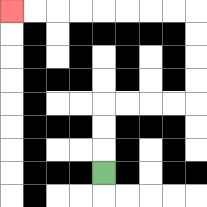{'start': '[4, 7]', 'end': '[0, 0]', 'path_directions': 'U,U,U,R,R,R,R,U,U,U,U,L,L,L,L,L,L,L,L', 'path_coordinates': '[[4, 7], [4, 6], [4, 5], [4, 4], [5, 4], [6, 4], [7, 4], [8, 4], [8, 3], [8, 2], [8, 1], [8, 0], [7, 0], [6, 0], [5, 0], [4, 0], [3, 0], [2, 0], [1, 0], [0, 0]]'}